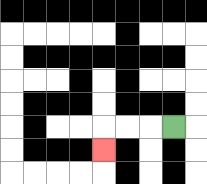{'start': '[7, 5]', 'end': '[4, 6]', 'path_directions': 'L,L,L,D', 'path_coordinates': '[[7, 5], [6, 5], [5, 5], [4, 5], [4, 6]]'}